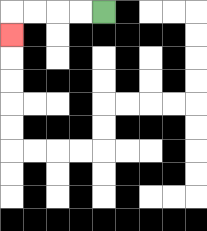{'start': '[4, 0]', 'end': '[0, 1]', 'path_directions': 'L,L,L,L,D', 'path_coordinates': '[[4, 0], [3, 0], [2, 0], [1, 0], [0, 0], [0, 1]]'}